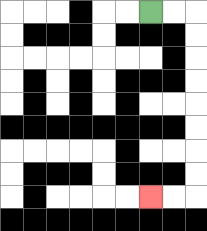{'start': '[6, 0]', 'end': '[6, 8]', 'path_directions': 'R,R,D,D,D,D,D,D,D,D,L,L', 'path_coordinates': '[[6, 0], [7, 0], [8, 0], [8, 1], [8, 2], [8, 3], [8, 4], [8, 5], [8, 6], [8, 7], [8, 8], [7, 8], [6, 8]]'}